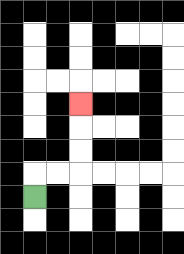{'start': '[1, 8]', 'end': '[3, 4]', 'path_directions': 'U,R,R,U,U,U', 'path_coordinates': '[[1, 8], [1, 7], [2, 7], [3, 7], [3, 6], [3, 5], [3, 4]]'}